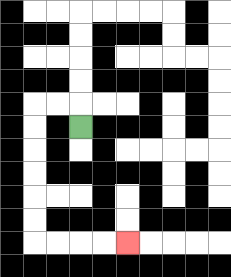{'start': '[3, 5]', 'end': '[5, 10]', 'path_directions': 'U,L,L,D,D,D,D,D,D,R,R,R,R', 'path_coordinates': '[[3, 5], [3, 4], [2, 4], [1, 4], [1, 5], [1, 6], [1, 7], [1, 8], [1, 9], [1, 10], [2, 10], [3, 10], [4, 10], [5, 10]]'}